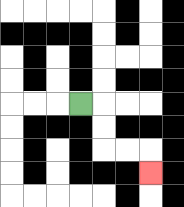{'start': '[3, 4]', 'end': '[6, 7]', 'path_directions': 'R,D,D,R,R,D', 'path_coordinates': '[[3, 4], [4, 4], [4, 5], [4, 6], [5, 6], [6, 6], [6, 7]]'}